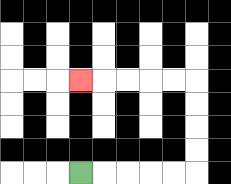{'start': '[3, 7]', 'end': '[3, 3]', 'path_directions': 'R,R,R,R,R,U,U,U,U,L,L,L,L,L', 'path_coordinates': '[[3, 7], [4, 7], [5, 7], [6, 7], [7, 7], [8, 7], [8, 6], [8, 5], [8, 4], [8, 3], [7, 3], [6, 3], [5, 3], [4, 3], [3, 3]]'}